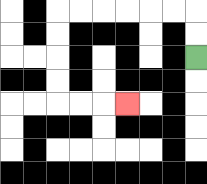{'start': '[8, 2]', 'end': '[5, 4]', 'path_directions': 'U,U,L,L,L,L,L,L,D,D,D,D,R,R,R', 'path_coordinates': '[[8, 2], [8, 1], [8, 0], [7, 0], [6, 0], [5, 0], [4, 0], [3, 0], [2, 0], [2, 1], [2, 2], [2, 3], [2, 4], [3, 4], [4, 4], [5, 4]]'}